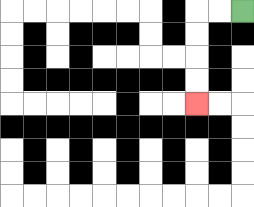{'start': '[10, 0]', 'end': '[8, 4]', 'path_directions': 'L,L,D,D,D,D', 'path_coordinates': '[[10, 0], [9, 0], [8, 0], [8, 1], [8, 2], [8, 3], [8, 4]]'}